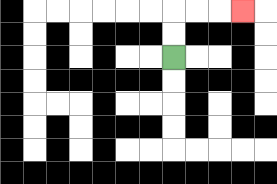{'start': '[7, 2]', 'end': '[10, 0]', 'path_directions': 'U,U,R,R,R', 'path_coordinates': '[[7, 2], [7, 1], [7, 0], [8, 0], [9, 0], [10, 0]]'}